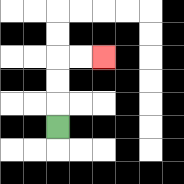{'start': '[2, 5]', 'end': '[4, 2]', 'path_directions': 'U,U,U,R,R', 'path_coordinates': '[[2, 5], [2, 4], [2, 3], [2, 2], [3, 2], [4, 2]]'}